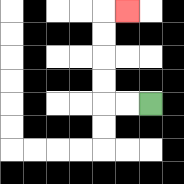{'start': '[6, 4]', 'end': '[5, 0]', 'path_directions': 'L,L,U,U,U,U,R', 'path_coordinates': '[[6, 4], [5, 4], [4, 4], [4, 3], [4, 2], [4, 1], [4, 0], [5, 0]]'}